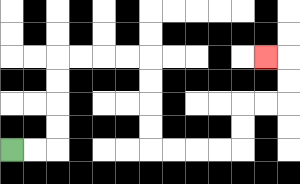{'start': '[0, 6]', 'end': '[11, 2]', 'path_directions': 'R,R,U,U,U,U,R,R,R,R,D,D,D,D,R,R,R,R,U,U,R,R,U,U,L', 'path_coordinates': '[[0, 6], [1, 6], [2, 6], [2, 5], [2, 4], [2, 3], [2, 2], [3, 2], [4, 2], [5, 2], [6, 2], [6, 3], [6, 4], [6, 5], [6, 6], [7, 6], [8, 6], [9, 6], [10, 6], [10, 5], [10, 4], [11, 4], [12, 4], [12, 3], [12, 2], [11, 2]]'}